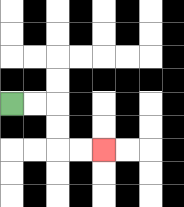{'start': '[0, 4]', 'end': '[4, 6]', 'path_directions': 'R,R,D,D,R,R', 'path_coordinates': '[[0, 4], [1, 4], [2, 4], [2, 5], [2, 6], [3, 6], [4, 6]]'}